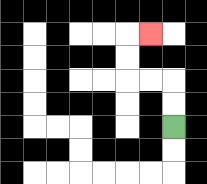{'start': '[7, 5]', 'end': '[6, 1]', 'path_directions': 'U,U,L,L,U,U,R', 'path_coordinates': '[[7, 5], [7, 4], [7, 3], [6, 3], [5, 3], [5, 2], [5, 1], [6, 1]]'}